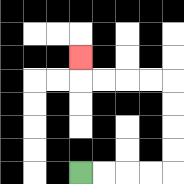{'start': '[3, 7]', 'end': '[3, 2]', 'path_directions': 'R,R,R,R,U,U,U,U,L,L,L,L,U', 'path_coordinates': '[[3, 7], [4, 7], [5, 7], [6, 7], [7, 7], [7, 6], [7, 5], [7, 4], [7, 3], [6, 3], [5, 3], [4, 3], [3, 3], [3, 2]]'}